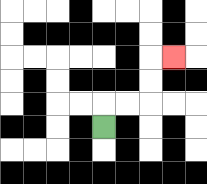{'start': '[4, 5]', 'end': '[7, 2]', 'path_directions': 'U,R,R,U,U,R', 'path_coordinates': '[[4, 5], [4, 4], [5, 4], [6, 4], [6, 3], [6, 2], [7, 2]]'}